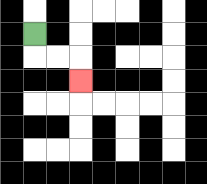{'start': '[1, 1]', 'end': '[3, 3]', 'path_directions': 'D,R,R,D', 'path_coordinates': '[[1, 1], [1, 2], [2, 2], [3, 2], [3, 3]]'}